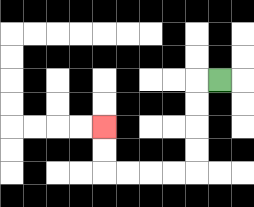{'start': '[9, 3]', 'end': '[4, 5]', 'path_directions': 'L,D,D,D,D,L,L,L,L,U,U', 'path_coordinates': '[[9, 3], [8, 3], [8, 4], [8, 5], [8, 6], [8, 7], [7, 7], [6, 7], [5, 7], [4, 7], [4, 6], [4, 5]]'}